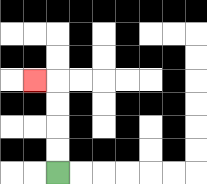{'start': '[2, 7]', 'end': '[1, 3]', 'path_directions': 'U,U,U,U,L', 'path_coordinates': '[[2, 7], [2, 6], [2, 5], [2, 4], [2, 3], [1, 3]]'}